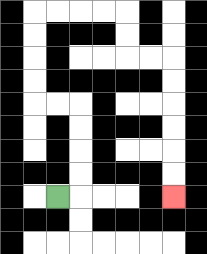{'start': '[2, 8]', 'end': '[7, 8]', 'path_directions': 'R,U,U,U,U,L,L,U,U,U,U,R,R,R,R,D,D,R,R,D,D,D,D,D,D', 'path_coordinates': '[[2, 8], [3, 8], [3, 7], [3, 6], [3, 5], [3, 4], [2, 4], [1, 4], [1, 3], [1, 2], [1, 1], [1, 0], [2, 0], [3, 0], [4, 0], [5, 0], [5, 1], [5, 2], [6, 2], [7, 2], [7, 3], [7, 4], [7, 5], [7, 6], [7, 7], [7, 8]]'}